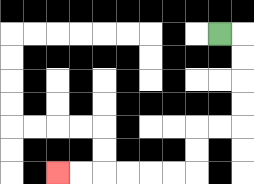{'start': '[9, 1]', 'end': '[2, 7]', 'path_directions': 'R,D,D,D,D,L,L,D,D,L,L,L,L,L,L', 'path_coordinates': '[[9, 1], [10, 1], [10, 2], [10, 3], [10, 4], [10, 5], [9, 5], [8, 5], [8, 6], [8, 7], [7, 7], [6, 7], [5, 7], [4, 7], [3, 7], [2, 7]]'}